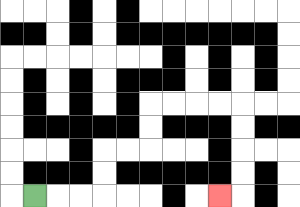{'start': '[1, 8]', 'end': '[9, 8]', 'path_directions': 'R,R,R,U,U,R,R,U,U,R,R,R,R,D,D,D,D,L', 'path_coordinates': '[[1, 8], [2, 8], [3, 8], [4, 8], [4, 7], [4, 6], [5, 6], [6, 6], [6, 5], [6, 4], [7, 4], [8, 4], [9, 4], [10, 4], [10, 5], [10, 6], [10, 7], [10, 8], [9, 8]]'}